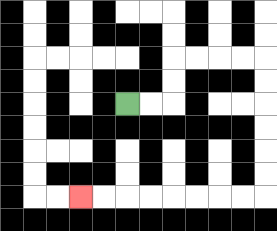{'start': '[5, 4]', 'end': '[3, 8]', 'path_directions': 'R,R,U,U,R,R,R,R,D,D,D,D,D,D,L,L,L,L,L,L,L,L', 'path_coordinates': '[[5, 4], [6, 4], [7, 4], [7, 3], [7, 2], [8, 2], [9, 2], [10, 2], [11, 2], [11, 3], [11, 4], [11, 5], [11, 6], [11, 7], [11, 8], [10, 8], [9, 8], [8, 8], [7, 8], [6, 8], [5, 8], [4, 8], [3, 8]]'}